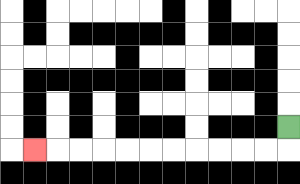{'start': '[12, 5]', 'end': '[1, 6]', 'path_directions': 'D,L,L,L,L,L,L,L,L,L,L,L', 'path_coordinates': '[[12, 5], [12, 6], [11, 6], [10, 6], [9, 6], [8, 6], [7, 6], [6, 6], [5, 6], [4, 6], [3, 6], [2, 6], [1, 6]]'}